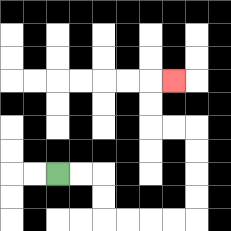{'start': '[2, 7]', 'end': '[7, 3]', 'path_directions': 'R,R,D,D,R,R,R,R,U,U,U,U,L,L,U,U,R', 'path_coordinates': '[[2, 7], [3, 7], [4, 7], [4, 8], [4, 9], [5, 9], [6, 9], [7, 9], [8, 9], [8, 8], [8, 7], [8, 6], [8, 5], [7, 5], [6, 5], [6, 4], [6, 3], [7, 3]]'}